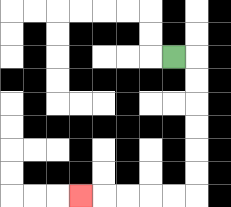{'start': '[7, 2]', 'end': '[3, 8]', 'path_directions': 'R,D,D,D,D,D,D,L,L,L,L,L', 'path_coordinates': '[[7, 2], [8, 2], [8, 3], [8, 4], [8, 5], [8, 6], [8, 7], [8, 8], [7, 8], [6, 8], [5, 8], [4, 8], [3, 8]]'}